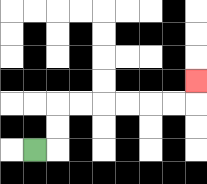{'start': '[1, 6]', 'end': '[8, 3]', 'path_directions': 'R,U,U,R,R,R,R,R,R,U', 'path_coordinates': '[[1, 6], [2, 6], [2, 5], [2, 4], [3, 4], [4, 4], [5, 4], [6, 4], [7, 4], [8, 4], [8, 3]]'}